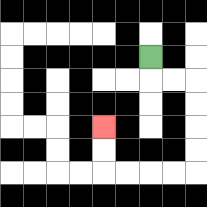{'start': '[6, 2]', 'end': '[4, 5]', 'path_directions': 'D,R,R,D,D,D,D,L,L,L,L,U,U', 'path_coordinates': '[[6, 2], [6, 3], [7, 3], [8, 3], [8, 4], [8, 5], [8, 6], [8, 7], [7, 7], [6, 7], [5, 7], [4, 7], [4, 6], [4, 5]]'}